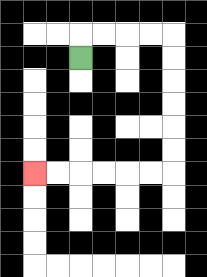{'start': '[3, 2]', 'end': '[1, 7]', 'path_directions': 'U,R,R,R,R,D,D,D,D,D,D,L,L,L,L,L,L', 'path_coordinates': '[[3, 2], [3, 1], [4, 1], [5, 1], [6, 1], [7, 1], [7, 2], [7, 3], [7, 4], [7, 5], [7, 6], [7, 7], [6, 7], [5, 7], [4, 7], [3, 7], [2, 7], [1, 7]]'}